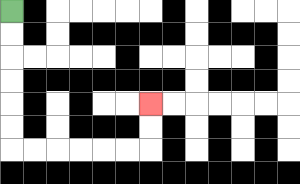{'start': '[0, 0]', 'end': '[6, 4]', 'path_directions': 'D,D,D,D,D,D,R,R,R,R,R,R,U,U', 'path_coordinates': '[[0, 0], [0, 1], [0, 2], [0, 3], [0, 4], [0, 5], [0, 6], [1, 6], [2, 6], [3, 6], [4, 6], [5, 6], [6, 6], [6, 5], [6, 4]]'}